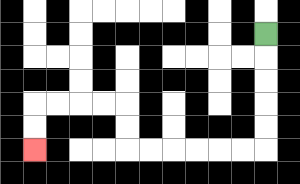{'start': '[11, 1]', 'end': '[1, 6]', 'path_directions': 'D,D,D,D,D,L,L,L,L,L,L,U,U,L,L,L,L,D,D', 'path_coordinates': '[[11, 1], [11, 2], [11, 3], [11, 4], [11, 5], [11, 6], [10, 6], [9, 6], [8, 6], [7, 6], [6, 6], [5, 6], [5, 5], [5, 4], [4, 4], [3, 4], [2, 4], [1, 4], [1, 5], [1, 6]]'}